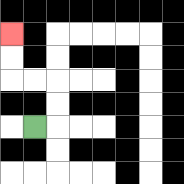{'start': '[1, 5]', 'end': '[0, 1]', 'path_directions': 'R,U,U,L,L,U,U', 'path_coordinates': '[[1, 5], [2, 5], [2, 4], [2, 3], [1, 3], [0, 3], [0, 2], [0, 1]]'}